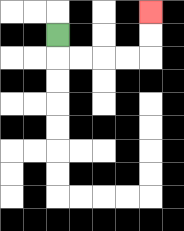{'start': '[2, 1]', 'end': '[6, 0]', 'path_directions': 'D,R,R,R,R,U,U', 'path_coordinates': '[[2, 1], [2, 2], [3, 2], [4, 2], [5, 2], [6, 2], [6, 1], [6, 0]]'}